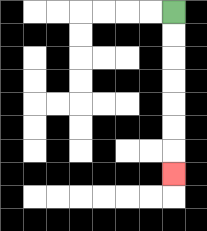{'start': '[7, 0]', 'end': '[7, 7]', 'path_directions': 'D,D,D,D,D,D,D', 'path_coordinates': '[[7, 0], [7, 1], [7, 2], [7, 3], [7, 4], [7, 5], [7, 6], [7, 7]]'}